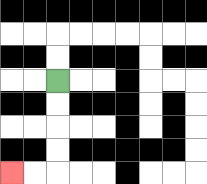{'start': '[2, 3]', 'end': '[0, 7]', 'path_directions': 'D,D,D,D,L,L', 'path_coordinates': '[[2, 3], [2, 4], [2, 5], [2, 6], [2, 7], [1, 7], [0, 7]]'}